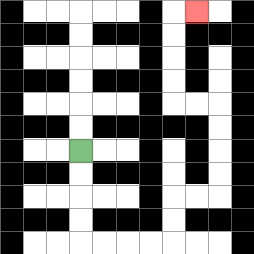{'start': '[3, 6]', 'end': '[8, 0]', 'path_directions': 'D,D,D,D,R,R,R,R,U,U,R,R,U,U,U,U,L,L,U,U,U,U,R', 'path_coordinates': '[[3, 6], [3, 7], [3, 8], [3, 9], [3, 10], [4, 10], [5, 10], [6, 10], [7, 10], [7, 9], [7, 8], [8, 8], [9, 8], [9, 7], [9, 6], [9, 5], [9, 4], [8, 4], [7, 4], [7, 3], [7, 2], [7, 1], [7, 0], [8, 0]]'}